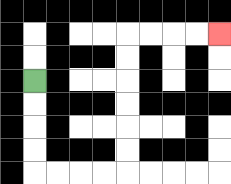{'start': '[1, 3]', 'end': '[9, 1]', 'path_directions': 'D,D,D,D,R,R,R,R,U,U,U,U,U,U,R,R,R,R', 'path_coordinates': '[[1, 3], [1, 4], [1, 5], [1, 6], [1, 7], [2, 7], [3, 7], [4, 7], [5, 7], [5, 6], [5, 5], [5, 4], [5, 3], [5, 2], [5, 1], [6, 1], [7, 1], [8, 1], [9, 1]]'}